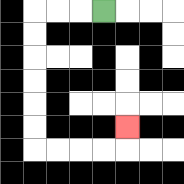{'start': '[4, 0]', 'end': '[5, 5]', 'path_directions': 'L,L,L,D,D,D,D,D,D,R,R,R,R,U', 'path_coordinates': '[[4, 0], [3, 0], [2, 0], [1, 0], [1, 1], [1, 2], [1, 3], [1, 4], [1, 5], [1, 6], [2, 6], [3, 6], [4, 6], [5, 6], [5, 5]]'}